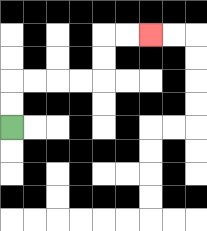{'start': '[0, 5]', 'end': '[6, 1]', 'path_directions': 'U,U,R,R,R,R,U,U,R,R', 'path_coordinates': '[[0, 5], [0, 4], [0, 3], [1, 3], [2, 3], [3, 3], [4, 3], [4, 2], [4, 1], [5, 1], [6, 1]]'}